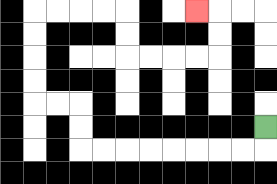{'start': '[11, 5]', 'end': '[8, 0]', 'path_directions': 'D,L,L,L,L,L,L,L,L,U,U,L,L,U,U,U,U,R,R,R,R,D,D,R,R,R,R,U,U,L', 'path_coordinates': '[[11, 5], [11, 6], [10, 6], [9, 6], [8, 6], [7, 6], [6, 6], [5, 6], [4, 6], [3, 6], [3, 5], [3, 4], [2, 4], [1, 4], [1, 3], [1, 2], [1, 1], [1, 0], [2, 0], [3, 0], [4, 0], [5, 0], [5, 1], [5, 2], [6, 2], [7, 2], [8, 2], [9, 2], [9, 1], [9, 0], [8, 0]]'}